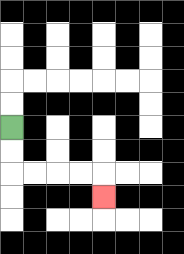{'start': '[0, 5]', 'end': '[4, 8]', 'path_directions': 'D,D,R,R,R,R,D', 'path_coordinates': '[[0, 5], [0, 6], [0, 7], [1, 7], [2, 7], [3, 7], [4, 7], [4, 8]]'}